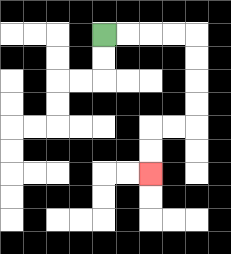{'start': '[4, 1]', 'end': '[6, 7]', 'path_directions': 'R,R,R,R,D,D,D,D,L,L,D,D', 'path_coordinates': '[[4, 1], [5, 1], [6, 1], [7, 1], [8, 1], [8, 2], [8, 3], [8, 4], [8, 5], [7, 5], [6, 5], [6, 6], [6, 7]]'}